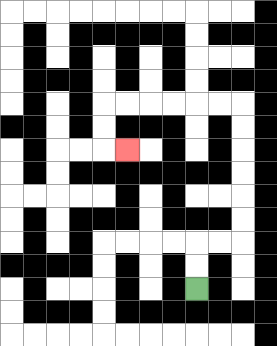{'start': '[8, 12]', 'end': '[5, 6]', 'path_directions': 'U,U,R,R,U,U,U,U,U,U,L,L,L,L,L,L,D,D,R', 'path_coordinates': '[[8, 12], [8, 11], [8, 10], [9, 10], [10, 10], [10, 9], [10, 8], [10, 7], [10, 6], [10, 5], [10, 4], [9, 4], [8, 4], [7, 4], [6, 4], [5, 4], [4, 4], [4, 5], [4, 6], [5, 6]]'}